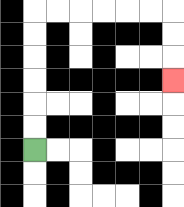{'start': '[1, 6]', 'end': '[7, 3]', 'path_directions': 'U,U,U,U,U,U,R,R,R,R,R,R,D,D,D', 'path_coordinates': '[[1, 6], [1, 5], [1, 4], [1, 3], [1, 2], [1, 1], [1, 0], [2, 0], [3, 0], [4, 0], [5, 0], [6, 0], [7, 0], [7, 1], [7, 2], [7, 3]]'}